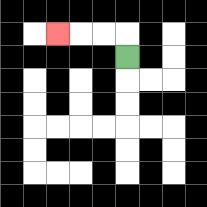{'start': '[5, 2]', 'end': '[2, 1]', 'path_directions': 'U,L,L,L', 'path_coordinates': '[[5, 2], [5, 1], [4, 1], [3, 1], [2, 1]]'}